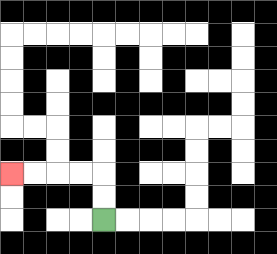{'start': '[4, 9]', 'end': '[0, 7]', 'path_directions': 'U,U,L,L,L,L', 'path_coordinates': '[[4, 9], [4, 8], [4, 7], [3, 7], [2, 7], [1, 7], [0, 7]]'}